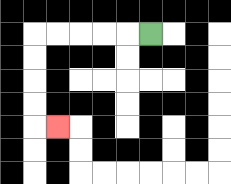{'start': '[6, 1]', 'end': '[2, 5]', 'path_directions': 'L,L,L,L,L,D,D,D,D,R', 'path_coordinates': '[[6, 1], [5, 1], [4, 1], [3, 1], [2, 1], [1, 1], [1, 2], [1, 3], [1, 4], [1, 5], [2, 5]]'}